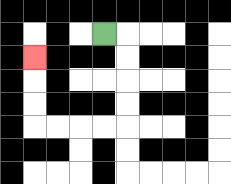{'start': '[4, 1]', 'end': '[1, 2]', 'path_directions': 'R,D,D,D,D,L,L,L,L,U,U,U', 'path_coordinates': '[[4, 1], [5, 1], [5, 2], [5, 3], [5, 4], [5, 5], [4, 5], [3, 5], [2, 5], [1, 5], [1, 4], [1, 3], [1, 2]]'}